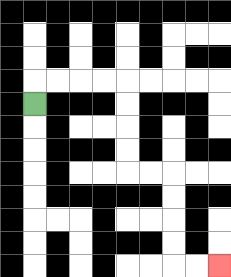{'start': '[1, 4]', 'end': '[9, 11]', 'path_directions': 'U,R,R,R,R,D,D,D,D,R,R,D,D,D,D,R,R', 'path_coordinates': '[[1, 4], [1, 3], [2, 3], [3, 3], [4, 3], [5, 3], [5, 4], [5, 5], [5, 6], [5, 7], [6, 7], [7, 7], [7, 8], [7, 9], [7, 10], [7, 11], [8, 11], [9, 11]]'}